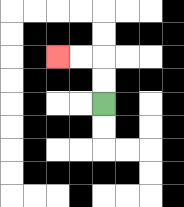{'start': '[4, 4]', 'end': '[2, 2]', 'path_directions': 'U,U,L,L', 'path_coordinates': '[[4, 4], [4, 3], [4, 2], [3, 2], [2, 2]]'}